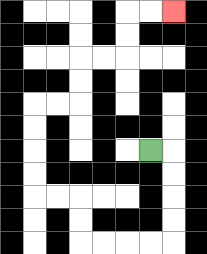{'start': '[6, 6]', 'end': '[7, 0]', 'path_directions': 'R,D,D,D,D,L,L,L,L,U,U,L,L,U,U,U,U,R,R,U,U,R,R,U,U,R,R', 'path_coordinates': '[[6, 6], [7, 6], [7, 7], [7, 8], [7, 9], [7, 10], [6, 10], [5, 10], [4, 10], [3, 10], [3, 9], [3, 8], [2, 8], [1, 8], [1, 7], [1, 6], [1, 5], [1, 4], [2, 4], [3, 4], [3, 3], [3, 2], [4, 2], [5, 2], [5, 1], [5, 0], [6, 0], [7, 0]]'}